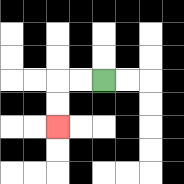{'start': '[4, 3]', 'end': '[2, 5]', 'path_directions': 'L,L,D,D', 'path_coordinates': '[[4, 3], [3, 3], [2, 3], [2, 4], [2, 5]]'}